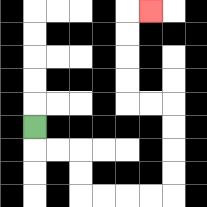{'start': '[1, 5]', 'end': '[6, 0]', 'path_directions': 'D,R,R,D,D,R,R,R,R,U,U,U,U,L,L,U,U,U,U,R', 'path_coordinates': '[[1, 5], [1, 6], [2, 6], [3, 6], [3, 7], [3, 8], [4, 8], [5, 8], [6, 8], [7, 8], [7, 7], [7, 6], [7, 5], [7, 4], [6, 4], [5, 4], [5, 3], [5, 2], [5, 1], [5, 0], [6, 0]]'}